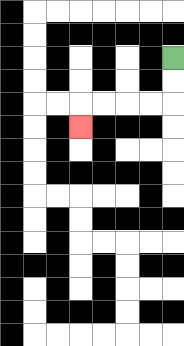{'start': '[7, 2]', 'end': '[3, 5]', 'path_directions': 'D,D,L,L,L,L,D', 'path_coordinates': '[[7, 2], [7, 3], [7, 4], [6, 4], [5, 4], [4, 4], [3, 4], [3, 5]]'}